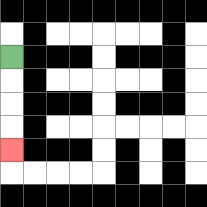{'start': '[0, 2]', 'end': '[0, 6]', 'path_directions': 'D,D,D,D', 'path_coordinates': '[[0, 2], [0, 3], [0, 4], [0, 5], [0, 6]]'}